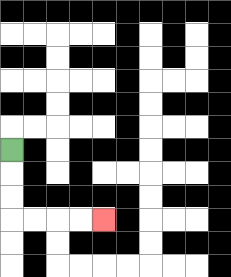{'start': '[0, 6]', 'end': '[4, 9]', 'path_directions': 'D,D,D,R,R,R,R', 'path_coordinates': '[[0, 6], [0, 7], [0, 8], [0, 9], [1, 9], [2, 9], [3, 9], [4, 9]]'}